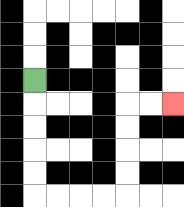{'start': '[1, 3]', 'end': '[7, 4]', 'path_directions': 'D,D,D,D,D,R,R,R,R,U,U,U,U,R,R', 'path_coordinates': '[[1, 3], [1, 4], [1, 5], [1, 6], [1, 7], [1, 8], [2, 8], [3, 8], [4, 8], [5, 8], [5, 7], [5, 6], [5, 5], [5, 4], [6, 4], [7, 4]]'}